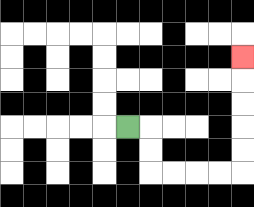{'start': '[5, 5]', 'end': '[10, 2]', 'path_directions': 'R,D,D,R,R,R,R,U,U,U,U,U', 'path_coordinates': '[[5, 5], [6, 5], [6, 6], [6, 7], [7, 7], [8, 7], [9, 7], [10, 7], [10, 6], [10, 5], [10, 4], [10, 3], [10, 2]]'}